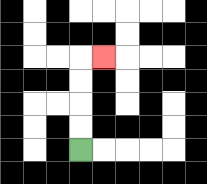{'start': '[3, 6]', 'end': '[4, 2]', 'path_directions': 'U,U,U,U,R', 'path_coordinates': '[[3, 6], [3, 5], [3, 4], [3, 3], [3, 2], [4, 2]]'}